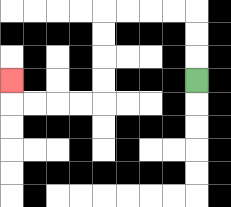{'start': '[8, 3]', 'end': '[0, 3]', 'path_directions': 'U,U,U,L,L,L,L,D,D,D,D,L,L,L,L,U', 'path_coordinates': '[[8, 3], [8, 2], [8, 1], [8, 0], [7, 0], [6, 0], [5, 0], [4, 0], [4, 1], [4, 2], [4, 3], [4, 4], [3, 4], [2, 4], [1, 4], [0, 4], [0, 3]]'}